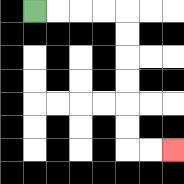{'start': '[1, 0]', 'end': '[7, 6]', 'path_directions': 'R,R,R,R,D,D,D,D,D,D,R,R', 'path_coordinates': '[[1, 0], [2, 0], [3, 0], [4, 0], [5, 0], [5, 1], [5, 2], [5, 3], [5, 4], [5, 5], [5, 6], [6, 6], [7, 6]]'}